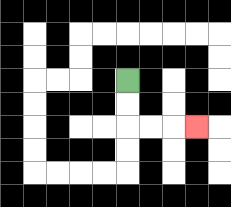{'start': '[5, 3]', 'end': '[8, 5]', 'path_directions': 'D,D,R,R,R', 'path_coordinates': '[[5, 3], [5, 4], [5, 5], [6, 5], [7, 5], [8, 5]]'}